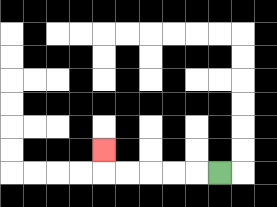{'start': '[9, 7]', 'end': '[4, 6]', 'path_directions': 'L,L,L,L,L,U', 'path_coordinates': '[[9, 7], [8, 7], [7, 7], [6, 7], [5, 7], [4, 7], [4, 6]]'}